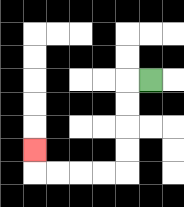{'start': '[6, 3]', 'end': '[1, 6]', 'path_directions': 'L,D,D,D,D,L,L,L,L,U', 'path_coordinates': '[[6, 3], [5, 3], [5, 4], [5, 5], [5, 6], [5, 7], [4, 7], [3, 7], [2, 7], [1, 7], [1, 6]]'}